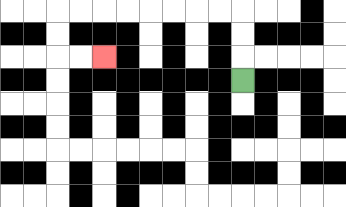{'start': '[10, 3]', 'end': '[4, 2]', 'path_directions': 'U,U,U,L,L,L,L,L,L,L,L,D,D,R,R', 'path_coordinates': '[[10, 3], [10, 2], [10, 1], [10, 0], [9, 0], [8, 0], [7, 0], [6, 0], [5, 0], [4, 0], [3, 0], [2, 0], [2, 1], [2, 2], [3, 2], [4, 2]]'}